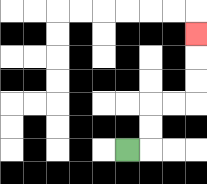{'start': '[5, 6]', 'end': '[8, 1]', 'path_directions': 'R,U,U,R,R,U,U,U', 'path_coordinates': '[[5, 6], [6, 6], [6, 5], [6, 4], [7, 4], [8, 4], [8, 3], [8, 2], [8, 1]]'}